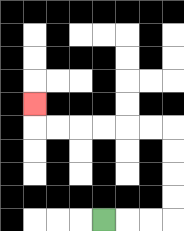{'start': '[4, 9]', 'end': '[1, 4]', 'path_directions': 'R,R,R,U,U,U,U,L,L,L,L,L,L,U', 'path_coordinates': '[[4, 9], [5, 9], [6, 9], [7, 9], [7, 8], [7, 7], [7, 6], [7, 5], [6, 5], [5, 5], [4, 5], [3, 5], [2, 5], [1, 5], [1, 4]]'}